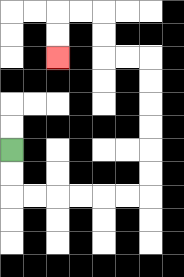{'start': '[0, 6]', 'end': '[2, 2]', 'path_directions': 'D,D,R,R,R,R,R,R,U,U,U,U,U,U,L,L,U,U,L,L,D,D', 'path_coordinates': '[[0, 6], [0, 7], [0, 8], [1, 8], [2, 8], [3, 8], [4, 8], [5, 8], [6, 8], [6, 7], [6, 6], [6, 5], [6, 4], [6, 3], [6, 2], [5, 2], [4, 2], [4, 1], [4, 0], [3, 0], [2, 0], [2, 1], [2, 2]]'}